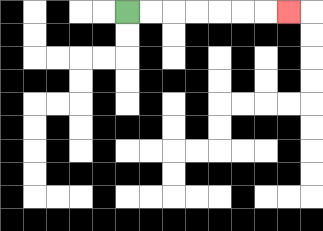{'start': '[5, 0]', 'end': '[12, 0]', 'path_directions': 'R,R,R,R,R,R,R', 'path_coordinates': '[[5, 0], [6, 0], [7, 0], [8, 0], [9, 0], [10, 0], [11, 0], [12, 0]]'}